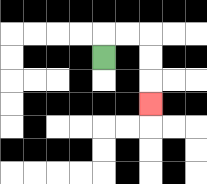{'start': '[4, 2]', 'end': '[6, 4]', 'path_directions': 'U,R,R,D,D,D', 'path_coordinates': '[[4, 2], [4, 1], [5, 1], [6, 1], [6, 2], [6, 3], [6, 4]]'}